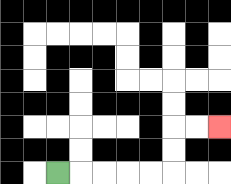{'start': '[2, 7]', 'end': '[9, 5]', 'path_directions': 'R,R,R,R,R,U,U,R,R', 'path_coordinates': '[[2, 7], [3, 7], [4, 7], [5, 7], [6, 7], [7, 7], [7, 6], [7, 5], [8, 5], [9, 5]]'}